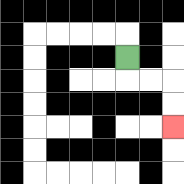{'start': '[5, 2]', 'end': '[7, 5]', 'path_directions': 'D,R,R,D,D', 'path_coordinates': '[[5, 2], [5, 3], [6, 3], [7, 3], [7, 4], [7, 5]]'}